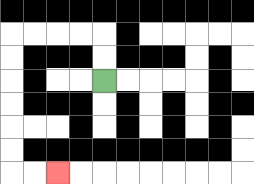{'start': '[4, 3]', 'end': '[2, 7]', 'path_directions': 'U,U,L,L,L,L,D,D,D,D,D,D,R,R', 'path_coordinates': '[[4, 3], [4, 2], [4, 1], [3, 1], [2, 1], [1, 1], [0, 1], [0, 2], [0, 3], [0, 4], [0, 5], [0, 6], [0, 7], [1, 7], [2, 7]]'}